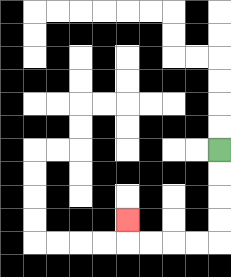{'start': '[9, 6]', 'end': '[5, 9]', 'path_directions': 'D,D,D,D,L,L,L,L,U', 'path_coordinates': '[[9, 6], [9, 7], [9, 8], [9, 9], [9, 10], [8, 10], [7, 10], [6, 10], [5, 10], [5, 9]]'}